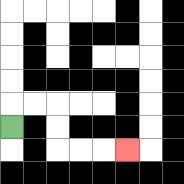{'start': '[0, 5]', 'end': '[5, 6]', 'path_directions': 'U,R,R,D,D,R,R,R', 'path_coordinates': '[[0, 5], [0, 4], [1, 4], [2, 4], [2, 5], [2, 6], [3, 6], [4, 6], [5, 6]]'}